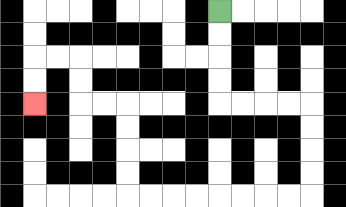{'start': '[9, 0]', 'end': '[1, 4]', 'path_directions': 'D,D,D,D,R,R,R,R,D,D,D,D,L,L,L,L,L,L,L,L,U,U,U,U,L,L,U,U,L,L,D,D', 'path_coordinates': '[[9, 0], [9, 1], [9, 2], [9, 3], [9, 4], [10, 4], [11, 4], [12, 4], [13, 4], [13, 5], [13, 6], [13, 7], [13, 8], [12, 8], [11, 8], [10, 8], [9, 8], [8, 8], [7, 8], [6, 8], [5, 8], [5, 7], [5, 6], [5, 5], [5, 4], [4, 4], [3, 4], [3, 3], [3, 2], [2, 2], [1, 2], [1, 3], [1, 4]]'}